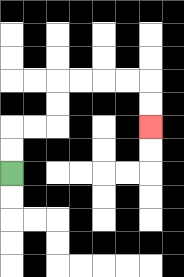{'start': '[0, 7]', 'end': '[6, 5]', 'path_directions': 'U,U,R,R,U,U,R,R,R,R,D,D', 'path_coordinates': '[[0, 7], [0, 6], [0, 5], [1, 5], [2, 5], [2, 4], [2, 3], [3, 3], [4, 3], [5, 3], [6, 3], [6, 4], [6, 5]]'}